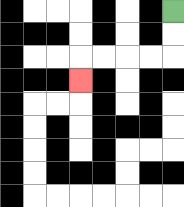{'start': '[7, 0]', 'end': '[3, 3]', 'path_directions': 'D,D,L,L,L,L,D', 'path_coordinates': '[[7, 0], [7, 1], [7, 2], [6, 2], [5, 2], [4, 2], [3, 2], [3, 3]]'}